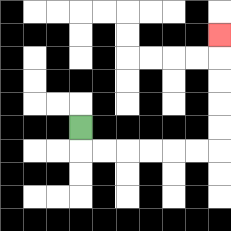{'start': '[3, 5]', 'end': '[9, 1]', 'path_directions': 'D,R,R,R,R,R,R,U,U,U,U,U', 'path_coordinates': '[[3, 5], [3, 6], [4, 6], [5, 6], [6, 6], [7, 6], [8, 6], [9, 6], [9, 5], [9, 4], [9, 3], [9, 2], [9, 1]]'}